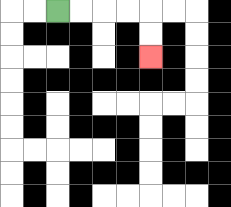{'start': '[2, 0]', 'end': '[6, 2]', 'path_directions': 'R,R,R,R,D,D', 'path_coordinates': '[[2, 0], [3, 0], [4, 0], [5, 0], [6, 0], [6, 1], [6, 2]]'}